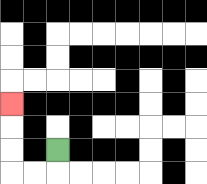{'start': '[2, 6]', 'end': '[0, 4]', 'path_directions': 'D,L,L,U,U,U', 'path_coordinates': '[[2, 6], [2, 7], [1, 7], [0, 7], [0, 6], [0, 5], [0, 4]]'}